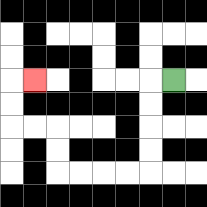{'start': '[7, 3]', 'end': '[1, 3]', 'path_directions': 'L,D,D,D,D,L,L,L,L,U,U,L,L,U,U,R', 'path_coordinates': '[[7, 3], [6, 3], [6, 4], [6, 5], [6, 6], [6, 7], [5, 7], [4, 7], [3, 7], [2, 7], [2, 6], [2, 5], [1, 5], [0, 5], [0, 4], [0, 3], [1, 3]]'}